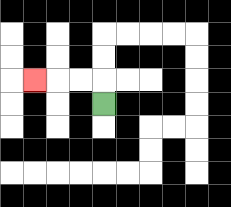{'start': '[4, 4]', 'end': '[1, 3]', 'path_directions': 'U,L,L,L', 'path_coordinates': '[[4, 4], [4, 3], [3, 3], [2, 3], [1, 3]]'}